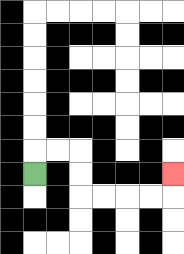{'start': '[1, 7]', 'end': '[7, 7]', 'path_directions': 'U,R,R,D,D,R,R,R,R,U', 'path_coordinates': '[[1, 7], [1, 6], [2, 6], [3, 6], [3, 7], [3, 8], [4, 8], [5, 8], [6, 8], [7, 8], [7, 7]]'}